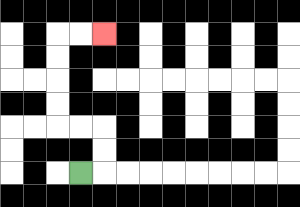{'start': '[3, 7]', 'end': '[4, 1]', 'path_directions': 'R,U,U,L,L,U,U,U,U,R,R', 'path_coordinates': '[[3, 7], [4, 7], [4, 6], [4, 5], [3, 5], [2, 5], [2, 4], [2, 3], [2, 2], [2, 1], [3, 1], [4, 1]]'}